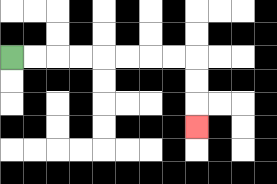{'start': '[0, 2]', 'end': '[8, 5]', 'path_directions': 'R,R,R,R,R,R,R,R,D,D,D', 'path_coordinates': '[[0, 2], [1, 2], [2, 2], [3, 2], [4, 2], [5, 2], [6, 2], [7, 2], [8, 2], [8, 3], [8, 4], [8, 5]]'}